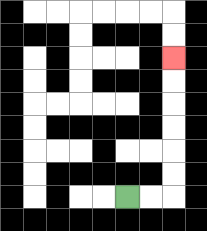{'start': '[5, 8]', 'end': '[7, 2]', 'path_directions': 'R,R,U,U,U,U,U,U', 'path_coordinates': '[[5, 8], [6, 8], [7, 8], [7, 7], [7, 6], [7, 5], [7, 4], [7, 3], [7, 2]]'}